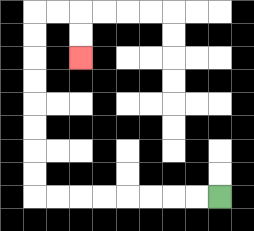{'start': '[9, 8]', 'end': '[3, 2]', 'path_directions': 'L,L,L,L,L,L,L,L,U,U,U,U,U,U,U,U,R,R,D,D', 'path_coordinates': '[[9, 8], [8, 8], [7, 8], [6, 8], [5, 8], [4, 8], [3, 8], [2, 8], [1, 8], [1, 7], [1, 6], [1, 5], [1, 4], [1, 3], [1, 2], [1, 1], [1, 0], [2, 0], [3, 0], [3, 1], [3, 2]]'}